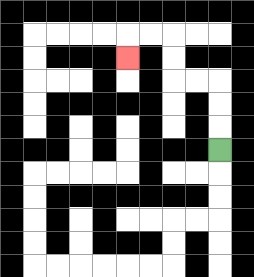{'start': '[9, 6]', 'end': '[5, 2]', 'path_directions': 'U,U,U,L,L,U,U,L,L,D', 'path_coordinates': '[[9, 6], [9, 5], [9, 4], [9, 3], [8, 3], [7, 3], [7, 2], [7, 1], [6, 1], [5, 1], [5, 2]]'}